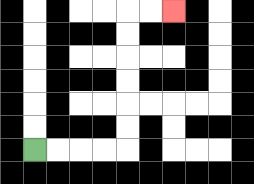{'start': '[1, 6]', 'end': '[7, 0]', 'path_directions': 'R,R,R,R,U,U,U,U,U,U,R,R', 'path_coordinates': '[[1, 6], [2, 6], [3, 6], [4, 6], [5, 6], [5, 5], [5, 4], [5, 3], [5, 2], [5, 1], [5, 0], [6, 0], [7, 0]]'}